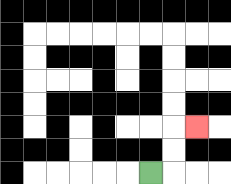{'start': '[6, 7]', 'end': '[8, 5]', 'path_directions': 'R,U,U,R', 'path_coordinates': '[[6, 7], [7, 7], [7, 6], [7, 5], [8, 5]]'}